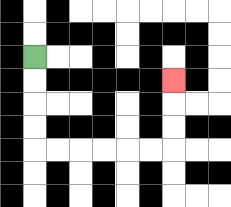{'start': '[1, 2]', 'end': '[7, 3]', 'path_directions': 'D,D,D,D,R,R,R,R,R,R,U,U,U', 'path_coordinates': '[[1, 2], [1, 3], [1, 4], [1, 5], [1, 6], [2, 6], [3, 6], [4, 6], [5, 6], [6, 6], [7, 6], [7, 5], [7, 4], [7, 3]]'}